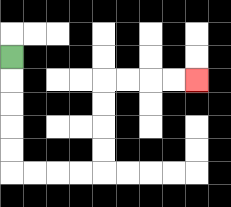{'start': '[0, 2]', 'end': '[8, 3]', 'path_directions': 'D,D,D,D,D,R,R,R,R,U,U,U,U,R,R,R,R', 'path_coordinates': '[[0, 2], [0, 3], [0, 4], [0, 5], [0, 6], [0, 7], [1, 7], [2, 7], [3, 7], [4, 7], [4, 6], [4, 5], [4, 4], [4, 3], [5, 3], [6, 3], [7, 3], [8, 3]]'}